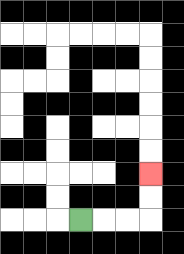{'start': '[3, 9]', 'end': '[6, 7]', 'path_directions': 'R,R,R,U,U', 'path_coordinates': '[[3, 9], [4, 9], [5, 9], [6, 9], [6, 8], [6, 7]]'}